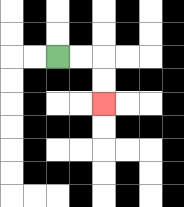{'start': '[2, 2]', 'end': '[4, 4]', 'path_directions': 'R,R,D,D', 'path_coordinates': '[[2, 2], [3, 2], [4, 2], [4, 3], [4, 4]]'}